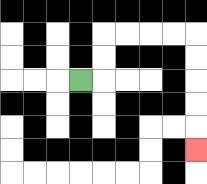{'start': '[3, 3]', 'end': '[8, 6]', 'path_directions': 'R,U,U,R,R,R,R,D,D,D,D,D', 'path_coordinates': '[[3, 3], [4, 3], [4, 2], [4, 1], [5, 1], [6, 1], [7, 1], [8, 1], [8, 2], [8, 3], [8, 4], [8, 5], [8, 6]]'}